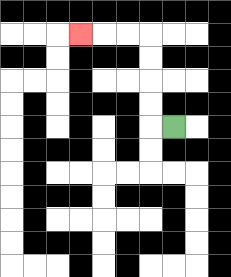{'start': '[7, 5]', 'end': '[3, 1]', 'path_directions': 'L,U,U,U,U,L,L,L', 'path_coordinates': '[[7, 5], [6, 5], [6, 4], [6, 3], [6, 2], [6, 1], [5, 1], [4, 1], [3, 1]]'}